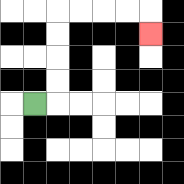{'start': '[1, 4]', 'end': '[6, 1]', 'path_directions': 'R,U,U,U,U,R,R,R,R,D', 'path_coordinates': '[[1, 4], [2, 4], [2, 3], [2, 2], [2, 1], [2, 0], [3, 0], [4, 0], [5, 0], [6, 0], [6, 1]]'}